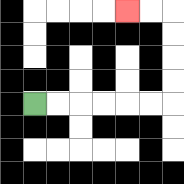{'start': '[1, 4]', 'end': '[5, 0]', 'path_directions': 'R,R,R,R,R,R,U,U,U,U,L,L', 'path_coordinates': '[[1, 4], [2, 4], [3, 4], [4, 4], [5, 4], [6, 4], [7, 4], [7, 3], [7, 2], [7, 1], [7, 0], [6, 0], [5, 0]]'}